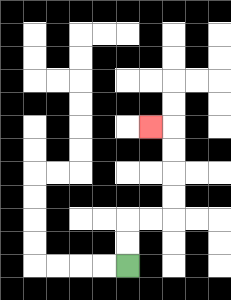{'start': '[5, 11]', 'end': '[6, 5]', 'path_directions': 'U,U,R,R,U,U,U,U,L', 'path_coordinates': '[[5, 11], [5, 10], [5, 9], [6, 9], [7, 9], [7, 8], [7, 7], [7, 6], [7, 5], [6, 5]]'}